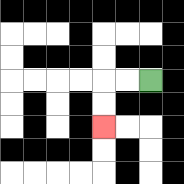{'start': '[6, 3]', 'end': '[4, 5]', 'path_directions': 'L,L,D,D', 'path_coordinates': '[[6, 3], [5, 3], [4, 3], [4, 4], [4, 5]]'}